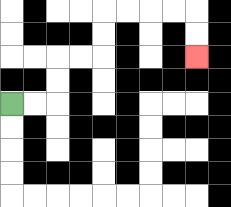{'start': '[0, 4]', 'end': '[8, 2]', 'path_directions': 'R,R,U,U,R,R,U,U,R,R,R,R,D,D', 'path_coordinates': '[[0, 4], [1, 4], [2, 4], [2, 3], [2, 2], [3, 2], [4, 2], [4, 1], [4, 0], [5, 0], [6, 0], [7, 0], [8, 0], [8, 1], [8, 2]]'}